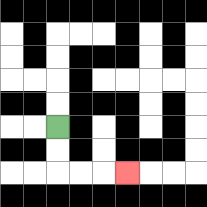{'start': '[2, 5]', 'end': '[5, 7]', 'path_directions': 'D,D,R,R,R', 'path_coordinates': '[[2, 5], [2, 6], [2, 7], [3, 7], [4, 7], [5, 7]]'}